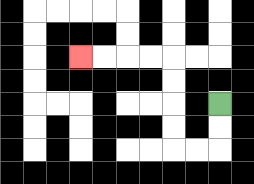{'start': '[9, 4]', 'end': '[3, 2]', 'path_directions': 'D,D,L,L,U,U,U,U,L,L,L,L', 'path_coordinates': '[[9, 4], [9, 5], [9, 6], [8, 6], [7, 6], [7, 5], [7, 4], [7, 3], [7, 2], [6, 2], [5, 2], [4, 2], [3, 2]]'}